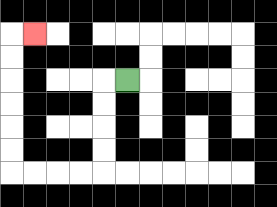{'start': '[5, 3]', 'end': '[1, 1]', 'path_directions': 'L,D,D,D,D,L,L,L,L,U,U,U,U,U,U,R', 'path_coordinates': '[[5, 3], [4, 3], [4, 4], [4, 5], [4, 6], [4, 7], [3, 7], [2, 7], [1, 7], [0, 7], [0, 6], [0, 5], [0, 4], [0, 3], [0, 2], [0, 1], [1, 1]]'}